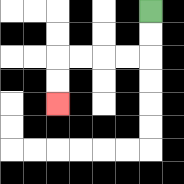{'start': '[6, 0]', 'end': '[2, 4]', 'path_directions': 'D,D,L,L,L,L,D,D', 'path_coordinates': '[[6, 0], [6, 1], [6, 2], [5, 2], [4, 2], [3, 2], [2, 2], [2, 3], [2, 4]]'}